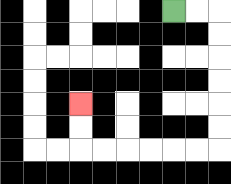{'start': '[7, 0]', 'end': '[3, 4]', 'path_directions': 'R,R,D,D,D,D,D,D,L,L,L,L,L,L,U,U', 'path_coordinates': '[[7, 0], [8, 0], [9, 0], [9, 1], [9, 2], [9, 3], [9, 4], [9, 5], [9, 6], [8, 6], [7, 6], [6, 6], [5, 6], [4, 6], [3, 6], [3, 5], [3, 4]]'}